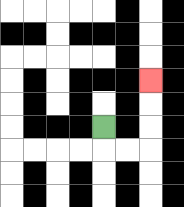{'start': '[4, 5]', 'end': '[6, 3]', 'path_directions': 'D,R,R,U,U,U', 'path_coordinates': '[[4, 5], [4, 6], [5, 6], [6, 6], [6, 5], [6, 4], [6, 3]]'}